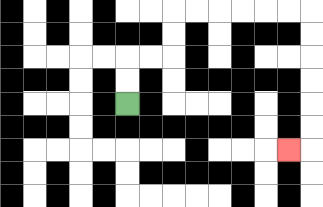{'start': '[5, 4]', 'end': '[12, 6]', 'path_directions': 'U,U,R,R,U,U,R,R,R,R,R,R,D,D,D,D,D,D,L', 'path_coordinates': '[[5, 4], [5, 3], [5, 2], [6, 2], [7, 2], [7, 1], [7, 0], [8, 0], [9, 0], [10, 0], [11, 0], [12, 0], [13, 0], [13, 1], [13, 2], [13, 3], [13, 4], [13, 5], [13, 6], [12, 6]]'}